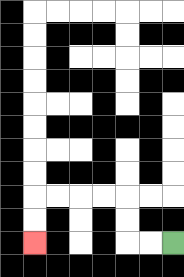{'start': '[7, 10]', 'end': '[1, 10]', 'path_directions': 'L,L,U,U,L,L,L,L,D,D', 'path_coordinates': '[[7, 10], [6, 10], [5, 10], [5, 9], [5, 8], [4, 8], [3, 8], [2, 8], [1, 8], [1, 9], [1, 10]]'}